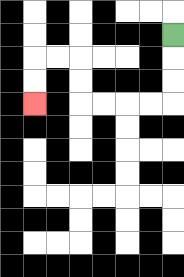{'start': '[7, 1]', 'end': '[1, 4]', 'path_directions': 'D,D,D,L,L,L,L,U,U,L,L,D,D', 'path_coordinates': '[[7, 1], [7, 2], [7, 3], [7, 4], [6, 4], [5, 4], [4, 4], [3, 4], [3, 3], [3, 2], [2, 2], [1, 2], [1, 3], [1, 4]]'}